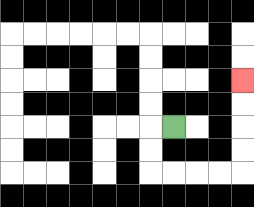{'start': '[7, 5]', 'end': '[10, 3]', 'path_directions': 'L,D,D,R,R,R,R,U,U,U,U', 'path_coordinates': '[[7, 5], [6, 5], [6, 6], [6, 7], [7, 7], [8, 7], [9, 7], [10, 7], [10, 6], [10, 5], [10, 4], [10, 3]]'}